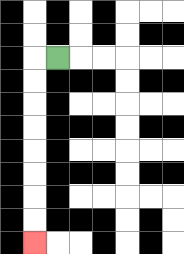{'start': '[2, 2]', 'end': '[1, 10]', 'path_directions': 'L,D,D,D,D,D,D,D,D', 'path_coordinates': '[[2, 2], [1, 2], [1, 3], [1, 4], [1, 5], [1, 6], [1, 7], [1, 8], [1, 9], [1, 10]]'}